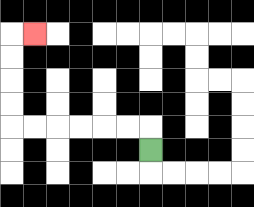{'start': '[6, 6]', 'end': '[1, 1]', 'path_directions': 'U,L,L,L,L,L,L,U,U,U,U,R', 'path_coordinates': '[[6, 6], [6, 5], [5, 5], [4, 5], [3, 5], [2, 5], [1, 5], [0, 5], [0, 4], [0, 3], [0, 2], [0, 1], [1, 1]]'}